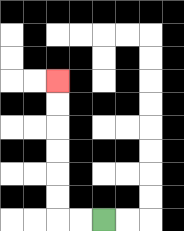{'start': '[4, 9]', 'end': '[2, 3]', 'path_directions': 'L,L,U,U,U,U,U,U', 'path_coordinates': '[[4, 9], [3, 9], [2, 9], [2, 8], [2, 7], [2, 6], [2, 5], [2, 4], [2, 3]]'}